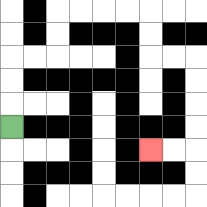{'start': '[0, 5]', 'end': '[6, 6]', 'path_directions': 'U,U,U,R,R,U,U,R,R,R,R,D,D,R,R,D,D,D,D,L,L', 'path_coordinates': '[[0, 5], [0, 4], [0, 3], [0, 2], [1, 2], [2, 2], [2, 1], [2, 0], [3, 0], [4, 0], [5, 0], [6, 0], [6, 1], [6, 2], [7, 2], [8, 2], [8, 3], [8, 4], [8, 5], [8, 6], [7, 6], [6, 6]]'}